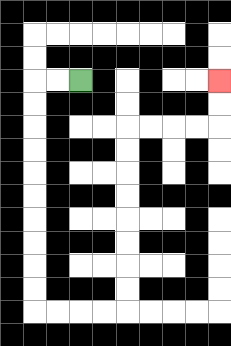{'start': '[3, 3]', 'end': '[9, 3]', 'path_directions': 'L,L,D,D,D,D,D,D,D,D,D,D,R,R,R,R,U,U,U,U,U,U,U,U,R,R,R,R,U,U', 'path_coordinates': '[[3, 3], [2, 3], [1, 3], [1, 4], [1, 5], [1, 6], [1, 7], [1, 8], [1, 9], [1, 10], [1, 11], [1, 12], [1, 13], [2, 13], [3, 13], [4, 13], [5, 13], [5, 12], [5, 11], [5, 10], [5, 9], [5, 8], [5, 7], [5, 6], [5, 5], [6, 5], [7, 5], [8, 5], [9, 5], [9, 4], [9, 3]]'}